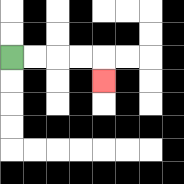{'start': '[0, 2]', 'end': '[4, 3]', 'path_directions': 'R,R,R,R,D', 'path_coordinates': '[[0, 2], [1, 2], [2, 2], [3, 2], [4, 2], [4, 3]]'}